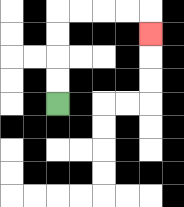{'start': '[2, 4]', 'end': '[6, 1]', 'path_directions': 'U,U,U,U,R,R,R,R,D', 'path_coordinates': '[[2, 4], [2, 3], [2, 2], [2, 1], [2, 0], [3, 0], [4, 0], [5, 0], [6, 0], [6, 1]]'}